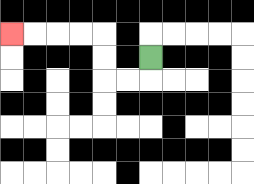{'start': '[6, 2]', 'end': '[0, 1]', 'path_directions': 'D,L,L,U,U,L,L,L,L', 'path_coordinates': '[[6, 2], [6, 3], [5, 3], [4, 3], [4, 2], [4, 1], [3, 1], [2, 1], [1, 1], [0, 1]]'}